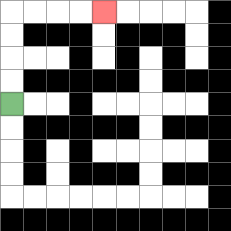{'start': '[0, 4]', 'end': '[4, 0]', 'path_directions': 'U,U,U,U,R,R,R,R', 'path_coordinates': '[[0, 4], [0, 3], [0, 2], [0, 1], [0, 0], [1, 0], [2, 0], [3, 0], [4, 0]]'}